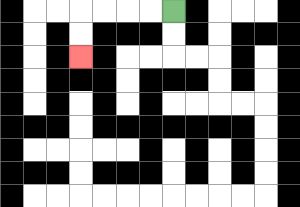{'start': '[7, 0]', 'end': '[3, 2]', 'path_directions': 'L,L,L,L,D,D', 'path_coordinates': '[[7, 0], [6, 0], [5, 0], [4, 0], [3, 0], [3, 1], [3, 2]]'}